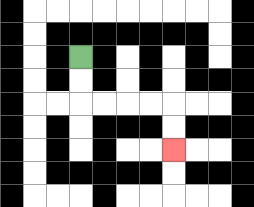{'start': '[3, 2]', 'end': '[7, 6]', 'path_directions': 'D,D,R,R,R,R,D,D', 'path_coordinates': '[[3, 2], [3, 3], [3, 4], [4, 4], [5, 4], [6, 4], [7, 4], [7, 5], [7, 6]]'}